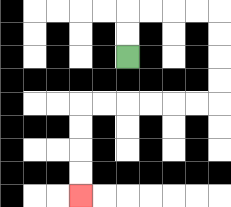{'start': '[5, 2]', 'end': '[3, 8]', 'path_directions': 'U,U,R,R,R,R,D,D,D,D,L,L,L,L,L,L,D,D,D,D', 'path_coordinates': '[[5, 2], [5, 1], [5, 0], [6, 0], [7, 0], [8, 0], [9, 0], [9, 1], [9, 2], [9, 3], [9, 4], [8, 4], [7, 4], [6, 4], [5, 4], [4, 4], [3, 4], [3, 5], [3, 6], [3, 7], [3, 8]]'}